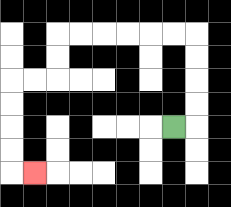{'start': '[7, 5]', 'end': '[1, 7]', 'path_directions': 'R,U,U,U,U,L,L,L,L,L,L,D,D,L,L,D,D,D,D,R', 'path_coordinates': '[[7, 5], [8, 5], [8, 4], [8, 3], [8, 2], [8, 1], [7, 1], [6, 1], [5, 1], [4, 1], [3, 1], [2, 1], [2, 2], [2, 3], [1, 3], [0, 3], [0, 4], [0, 5], [0, 6], [0, 7], [1, 7]]'}